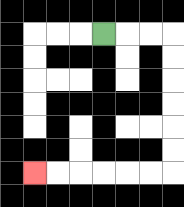{'start': '[4, 1]', 'end': '[1, 7]', 'path_directions': 'R,R,R,D,D,D,D,D,D,L,L,L,L,L,L', 'path_coordinates': '[[4, 1], [5, 1], [6, 1], [7, 1], [7, 2], [7, 3], [7, 4], [7, 5], [7, 6], [7, 7], [6, 7], [5, 7], [4, 7], [3, 7], [2, 7], [1, 7]]'}